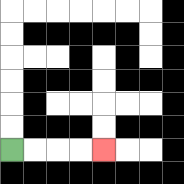{'start': '[0, 6]', 'end': '[4, 6]', 'path_directions': 'R,R,R,R', 'path_coordinates': '[[0, 6], [1, 6], [2, 6], [3, 6], [4, 6]]'}